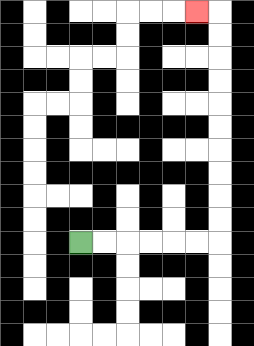{'start': '[3, 10]', 'end': '[8, 0]', 'path_directions': 'R,R,R,R,R,R,U,U,U,U,U,U,U,U,U,U,L', 'path_coordinates': '[[3, 10], [4, 10], [5, 10], [6, 10], [7, 10], [8, 10], [9, 10], [9, 9], [9, 8], [9, 7], [9, 6], [9, 5], [9, 4], [9, 3], [9, 2], [9, 1], [9, 0], [8, 0]]'}